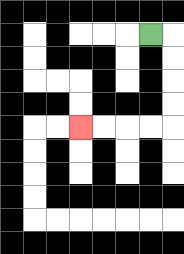{'start': '[6, 1]', 'end': '[3, 5]', 'path_directions': 'R,D,D,D,D,L,L,L,L', 'path_coordinates': '[[6, 1], [7, 1], [7, 2], [7, 3], [7, 4], [7, 5], [6, 5], [5, 5], [4, 5], [3, 5]]'}